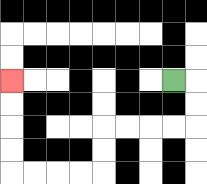{'start': '[7, 3]', 'end': '[0, 3]', 'path_directions': 'R,D,D,L,L,L,L,D,D,L,L,L,L,U,U,U,U', 'path_coordinates': '[[7, 3], [8, 3], [8, 4], [8, 5], [7, 5], [6, 5], [5, 5], [4, 5], [4, 6], [4, 7], [3, 7], [2, 7], [1, 7], [0, 7], [0, 6], [0, 5], [0, 4], [0, 3]]'}